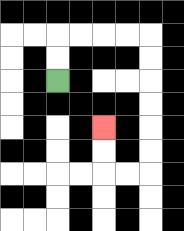{'start': '[2, 3]', 'end': '[4, 5]', 'path_directions': 'U,U,R,R,R,R,D,D,D,D,D,D,L,L,U,U', 'path_coordinates': '[[2, 3], [2, 2], [2, 1], [3, 1], [4, 1], [5, 1], [6, 1], [6, 2], [6, 3], [6, 4], [6, 5], [6, 6], [6, 7], [5, 7], [4, 7], [4, 6], [4, 5]]'}